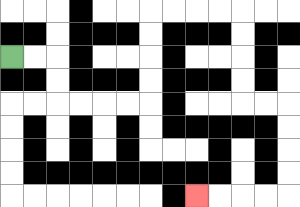{'start': '[0, 2]', 'end': '[8, 8]', 'path_directions': 'R,R,D,D,R,R,R,R,U,U,U,U,R,R,R,R,D,D,D,D,R,R,D,D,D,D,L,L,L,L', 'path_coordinates': '[[0, 2], [1, 2], [2, 2], [2, 3], [2, 4], [3, 4], [4, 4], [5, 4], [6, 4], [6, 3], [6, 2], [6, 1], [6, 0], [7, 0], [8, 0], [9, 0], [10, 0], [10, 1], [10, 2], [10, 3], [10, 4], [11, 4], [12, 4], [12, 5], [12, 6], [12, 7], [12, 8], [11, 8], [10, 8], [9, 8], [8, 8]]'}